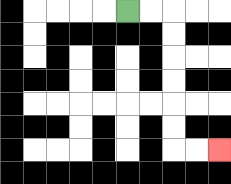{'start': '[5, 0]', 'end': '[9, 6]', 'path_directions': 'R,R,D,D,D,D,D,D,R,R', 'path_coordinates': '[[5, 0], [6, 0], [7, 0], [7, 1], [7, 2], [7, 3], [7, 4], [7, 5], [7, 6], [8, 6], [9, 6]]'}